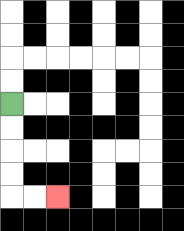{'start': '[0, 4]', 'end': '[2, 8]', 'path_directions': 'D,D,D,D,R,R', 'path_coordinates': '[[0, 4], [0, 5], [0, 6], [0, 7], [0, 8], [1, 8], [2, 8]]'}